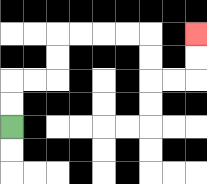{'start': '[0, 5]', 'end': '[8, 1]', 'path_directions': 'U,U,R,R,U,U,R,R,R,R,D,D,R,R,U,U', 'path_coordinates': '[[0, 5], [0, 4], [0, 3], [1, 3], [2, 3], [2, 2], [2, 1], [3, 1], [4, 1], [5, 1], [6, 1], [6, 2], [6, 3], [7, 3], [8, 3], [8, 2], [8, 1]]'}